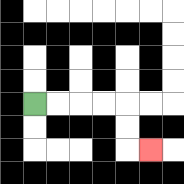{'start': '[1, 4]', 'end': '[6, 6]', 'path_directions': 'R,R,R,R,D,D,R', 'path_coordinates': '[[1, 4], [2, 4], [3, 4], [4, 4], [5, 4], [5, 5], [5, 6], [6, 6]]'}